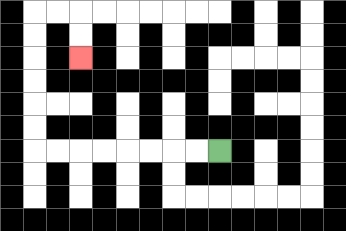{'start': '[9, 6]', 'end': '[3, 2]', 'path_directions': 'L,L,L,L,L,L,L,L,U,U,U,U,U,U,R,R,D,D', 'path_coordinates': '[[9, 6], [8, 6], [7, 6], [6, 6], [5, 6], [4, 6], [3, 6], [2, 6], [1, 6], [1, 5], [1, 4], [1, 3], [1, 2], [1, 1], [1, 0], [2, 0], [3, 0], [3, 1], [3, 2]]'}